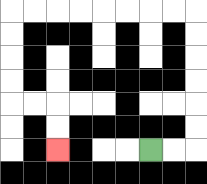{'start': '[6, 6]', 'end': '[2, 6]', 'path_directions': 'R,R,U,U,U,U,U,U,L,L,L,L,L,L,L,L,D,D,D,D,R,R,D,D', 'path_coordinates': '[[6, 6], [7, 6], [8, 6], [8, 5], [8, 4], [8, 3], [8, 2], [8, 1], [8, 0], [7, 0], [6, 0], [5, 0], [4, 0], [3, 0], [2, 0], [1, 0], [0, 0], [0, 1], [0, 2], [0, 3], [0, 4], [1, 4], [2, 4], [2, 5], [2, 6]]'}